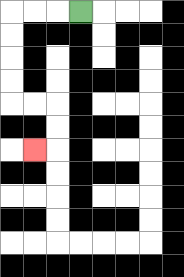{'start': '[3, 0]', 'end': '[1, 6]', 'path_directions': 'L,L,L,D,D,D,D,R,R,D,D,L', 'path_coordinates': '[[3, 0], [2, 0], [1, 0], [0, 0], [0, 1], [0, 2], [0, 3], [0, 4], [1, 4], [2, 4], [2, 5], [2, 6], [1, 6]]'}